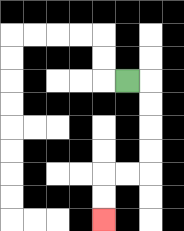{'start': '[5, 3]', 'end': '[4, 9]', 'path_directions': 'R,D,D,D,D,L,L,D,D', 'path_coordinates': '[[5, 3], [6, 3], [6, 4], [6, 5], [6, 6], [6, 7], [5, 7], [4, 7], [4, 8], [4, 9]]'}